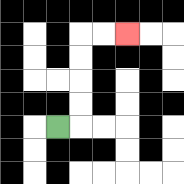{'start': '[2, 5]', 'end': '[5, 1]', 'path_directions': 'R,U,U,U,U,R,R', 'path_coordinates': '[[2, 5], [3, 5], [3, 4], [3, 3], [3, 2], [3, 1], [4, 1], [5, 1]]'}